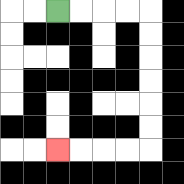{'start': '[2, 0]', 'end': '[2, 6]', 'path_directions': 'R,R,R,R,D,D,D,D,D,D,L,L,L,L', 'path_coordinates': '[[2, 0], [3, 0], [4, 0], [5, 0], [6, 0], [6, 1], [6, 2], [6, 3], [6, 4], [6, 5], [6, 6], [5, 6], [4, 6], [3, 6], [2, 6]]'}